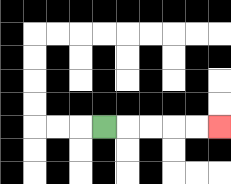{'start': '[4, 5]', 'end': '[9, 5]', 'path_directions': 'R,R,R,R,R', 'path_coordinates': '[[4, 5], [5, 5], [6, 5], [7, 5], [8, 5], [9, 5]]'}